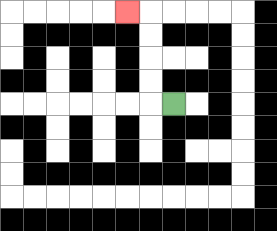{'start': '[7, 4]', 'end': '[5, 0]', 'path_directions': 'L,U,U,U,U,L', 'path_coordinates': '[[7, 4], [6, 4], [6, 3], [6, 2], [6, 1], [6, 0], [5, 0]]'}